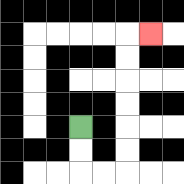{'start': '[3, 5]', 'end': '[6, 1]', 'path_directions': 'D,D,R,R,U,U,U,U,U,U,R', 'path_coordinates': '[[3, 5], [3, 6], [3, 7], [4, 7], [5, 7], [5, 6], [5, 5], [5, 4], [5, 3], [5, 2], [5, 1], [6, 1]]'}